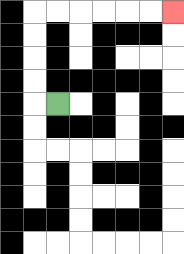{'start': '[2, 4]', 'end': '[7, 0]', 'path_directions': 'L,U,U,U,U,R,R,R,R,R,R', 'path_coordinates': '[[2, 4], [1, 4], [1, 3], [1, 2], [1, 1], [1, 0], [2, 0], [3, 0], [4, 0], [5, 0], [6, 0], [7, 0]]'}